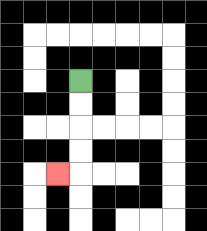{'start': '[3, 3]', 'end': '[2, 7]', 'path_directions': 'D,D,D,D,L', 'path_coordinates': '[[3, 3], [3, 4], [3, 5], [3, 6], [3, 7], [2, 7]]'}